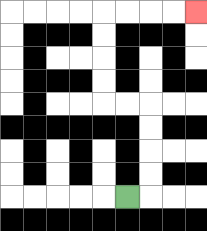{'start': '[5, 8]', 'end': '[8, 0]', 'path_directions': 'R,U,U,U,U,L,L,U,U,U,U,R,R,R,R', 'path_coordinates': '[[5, 8], [6, 8], [6, 7], [6, 6], [6, 5], [6, 4], [5, 4], [4, 4], [4, 3], [4, 2], [4, 1], [4, 0], [5, 0], [6, 0], [7, 0], [8, 0]]'}